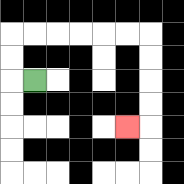{'start': '[1, 3]', 'end': '[5, 5]', 'path_directions': 'L,U,U,R,R,R,R,R,R,D,D,D,D,L', 'path_coordinates': '[[1, 3], [0, 3], [0, 2], [0, 1], [1, 1], [2, 1], [3, 1], [4, 1], [5, 1], [6, 1], [6, 2], [6, 3], [6, 4], [6, 5], [5, 5]]'}